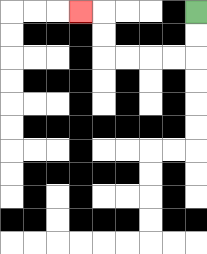{'start': '[8, 0]', 'end': '[3, 0]', 'path_directions': 'D,D,L,L,L,L,U,U,L', 'path_coordinates': '[[8, 0], [8, 1], [8, 2], [7, 2], [6, 2], [5, 2], [4, 2], [4, 1], [4, 0], [3, 0]]'}